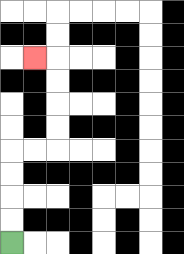{'start': '[0, 10]', 'end': '[1, 2]', 'path_directions': 'U,U,U,U,R,R,U,U,U,U,L', 'path_coordinates': '[[0, 10], [0, 9], [0, 8], [0, 7], [0, 6], [1, 6], [2, 6], [2, 5], [2, 4], [2, 3], [2, 2], [1, 2]]'}